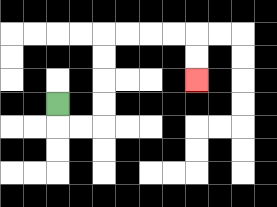{'start': '[2, 4]', 'end': '[8, 3]', 'path_directions': 'D,R,R,U,U,U,U,R,R,R,R,D,D', 'path_coordinates': '[[2, 4], [2, 5], [3, 5], [4, 5], [4, 4], [4, 3], [4, 2], [4, 1], [5, 1], [6, 1], [7, 1], [8, 1], [8, 2], [8, 3]]'}